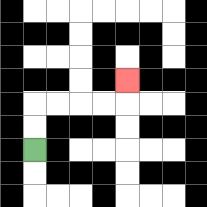{'start': '[1, 6]', 'end': '[5, 3]', 'path_directions': 'U,U,R,R,R,R,U', 'path_coordinates': '[[1, 6], [1, 5], [1, 4], [2, 4], [3, 4], [4, 4], [5, 4], [5, 3]]'}